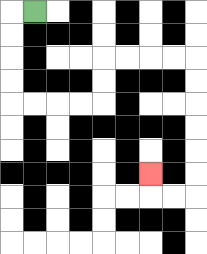{'start': '[1, 0]', 'end': '[6, 7]', 'path_directions': 'L,D,D,D,D,R,R,R,R,U,U,R,R,R,R,D,D,D,D,D,D,L,L,U', 'path_coordinates': '[[1, 0], [0, 0], [0, 1], [0, 2], [0, 3], [0, 4], [1, 4], [2, 4], [3, 4], [4, 4], [4, 3], [4, 2], [5, 2], [6, 2], [7, 2], [8, 2], [8, 3], [8, 4], [8, 5], [8, 6], [8, 7], [8, 8], [7, 8], [6, 8], [6, 7]]'}